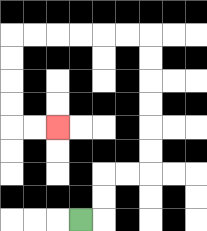{'start': '[3, 9]', 'end': '[2, 5]', 'path_directions': 'R,U,U,R,R,U,U,U,U,U,U,L,L,L,L,L,L,D,D,D,D,R,R', 'path_coordinates': '[[3, 9], [4, 9], [4, 8], [4, 7], [5, 7], [6, 7], [6, 6], [6, 5], [6, 4], [6, 3], [6, 2], [6, 1], [5, 1], [4, 1], [3, 1], [2, 1], [1, 1], [0, 1], [0, 2], [0, 3], [0, 4], [0, 5], [1, 5], [2, 5]]'}